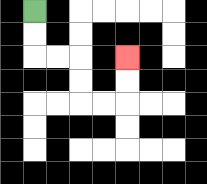{'start': '[1, 0]', 'end': '[5, 2]', 'path_directions': 'D,D,R,R,D,D,R,R,U,U', 'path_coordinates': '[[1, 0], [1, 1], [1, 2], [2, 2], [3, 2], [3, 3], [3, 4], [4, 4], [5, 4], [5, 3], [5, 2]]'}